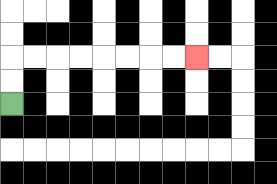{'start': '[0, 4]', 'end': '[8, 2]', 'path_directions': 'U,U,R,R,R,R,R,R,R,R', 'path_coordinates': '[[0, 4], [0, 3], [0, 2], [1, 2], [2, 2], [3, 2], [4, 2], [5, 2], [6, 2], [7, 2], [8, 2]]'}